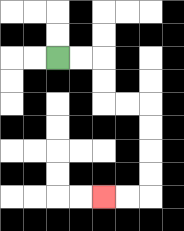{'start': '[2, 2]', 'end': '[4, 8]', 'path_directions': 'R,R,D,D,R,R,D,D,D,D,L,L', 'path_coordinates': '[[2, 2], [3, 2], [4, 2], [4, 3], [4, 4], [5, 4], [6, 4], [6, 5], [6, 6], [6, 7], [6, 8], [5, 8], [4, 8]]'}